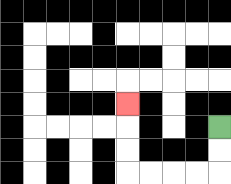{'start': '[9, 5]', 'end': '[5, 4]', 'path_directions': 'D,D,L,L,L,L,U,U,U', 'path_coordinates': '[[9, 5], [9, 6], [9, 7], [8, 7], [7, 7], [6, 7], [5, 7], [5, 6], [5, 5], [5, 4]]'}